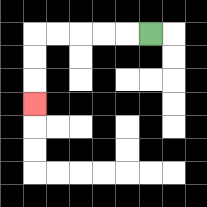{'start': '[6, 1]', 'end': '[1, 4]', 'path_directions': 'L,L,L,L,L,D,D,D', 'path_coordinates': '[[6, 1], [5, 1], [4, 1], [3, 1], [2, 1], [1, 1], [1, 2], [1, 3], [1, 4]]'}